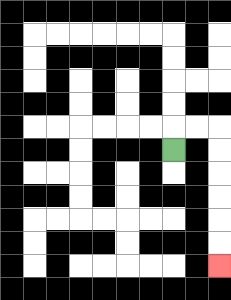{'start': '[7, 6]', 'end': '[9, 11]', 'path_directions': 'U,R,R,D,D,D,D,D,D', 'path_coordinates': '[[7, 6], [7, 5], [8, 5], [9, 5], [9, 6], [9, 7], [9, 8], [9, 9], [9, 10], [9, 11]]'}